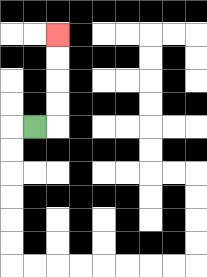{'start': '[1, 5]', 'end': '[2, 1]', 'path_directions': 'R,U,U,U,U', 'path_coordinates': '[[1, 5], [2, 5], [2, 4], [2, 3], [2, 2], [2, 1]]'}